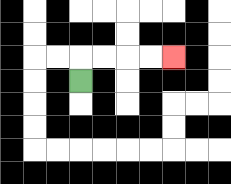{'start': '[3, 3]', 'end': '[7, 2]', 'path_directions': 'U,R,R,R,R', 'path_coordinates': '[[3, 3], [3, 2], [4, 2], [5, 2], [6, 2], [7, 2]]'}